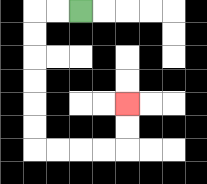{'start': '[3, 0]', 'end': '[5, 4]', 'path_directions': 'L,L,D,D,D,D,D,D,R,R,R,R,U,U', 'path_coordinates': '[[3, 0], [2, 0], [1, 0], [1, 1], [1, 2], [1, 3], [1, 4], [1, 5], [1, 6], [2, 6], [3, 6], [4, 6], [5, 6], [5, 5], [5, 4]]'}